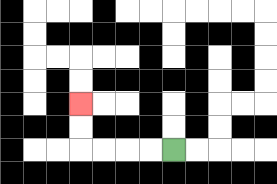{'start': '[7, 6]', 'end': '[3, 4]', 'path_directions': 'L,L,L,L,U,U', 'path_coordinates': '[[7, 6], [6, 6], [5, 6], [4, 6], [3, 6], [3, 5], [3, 4]]'}